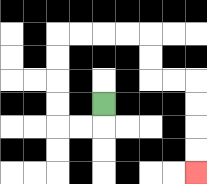{'start': '[4, 4]', 'end': '[8, 7]', 'path_directions': 'D,L,L,U,U,U,U,R,R,R,R,D,D,R,R,D,D,D,D', 'path_coordinates': '[[4, 4], [4, 5], [3, 5], [2, 5], [2, 4], [2, 3], [2, 2], [2, 1], [3, 1], [4, 1], [5, 1], [6, 1], [6, 2], [6, 3], [7, 3], [8, 3], [8, 4], [8, 5], [8, 6], [8, 7]]'}